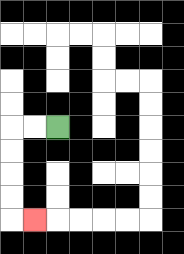{'start': '[2, 5]', 'end': '[1, 9]', 'path_directions': 'L,L,D,D,D,D,R', 'path_coordinates': '[[2, 5], [1, 5], [0, 5], [0, 6], [0, 7], [0, 8], [0, 9], [1, 9]]'}